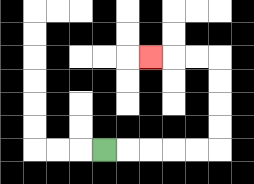{'start': '[4, 6]', 'end': '[6, 2]', 'path_directions': 'R,R,R,R,R,U,U,U,U,L,L,L', 'path_coordinates': '[[4, 6], [5, 6], [6, 6], [7, 6], [8, 6], [9, 6], [9, 5], [9, 4], [9, 3], [9, 2], [8, 2], [7, 2], [6, 2]]'}